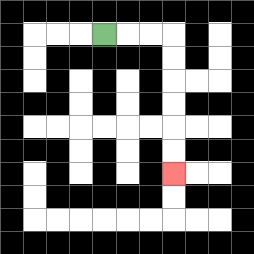{'start': '[4, 1]', 'end': '[7, 7]', 'path_directions': 'R,R,R,D,D,D,D,D,D', 'path_coordinates': '[[4, 1], [5, 1], [6, 1], [7, 1], [7, 2], [7, 3], [7, 4], [7, 5], [7, 6], [7, 7]]'}